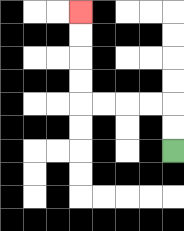{'start': '[7, 6]', 'end': '[3, 0]', 'path_directions': 'U,U,L,L,L,L,U,U,U,U', 'path_coordinates': '[[7, 6], [7, 5], [7, 4], [6, 4], [5, 4], [4, 4], [3, 4], [3, 3], [3, 2], [3, 1], [3, 0]]'}